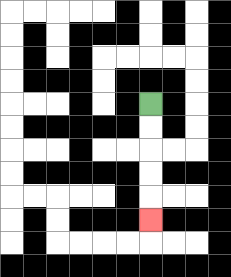{'start': '[6, 4]', 'end': '[6, 9]', 'path_directions': 'D,D,D,D,D', 'path_coordinates': '[[6, 4], [6, 5], [6, 6], [6, 7], [6, 8], [6, 9]]'}